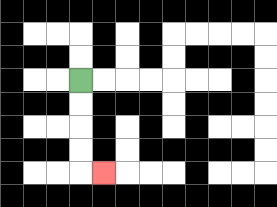{'start': '[3, 3]', 'end': '[4, 7]', 'path_directions': 'D,D,D,D,R', 'path_coordinates': '[[3, 3], [3, 4], [3, 5], [3, 6], [3, 7], [4, 7]]'}